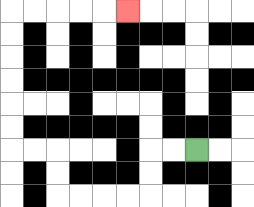{'start': '[8, 6]', 'end': '[5, 0]', 'path_directions': 'L,L,D,D,L,L,L,L,U,U,L,L,U,U,U,U,U,U,R,R,R,R,R', 'path_coordinates': '[[8, 6], [7, 6], [6, 6], [6, 7], [6, 8], [5, 8], [4, 8], [3, 8], [2, 8], [2, 7], [2, 6], [1, 6], [0, 6], [0, 5], [0, 4], [0, 3], [0, 2], [0, 1], [0, 0], [1, 0], [2, 0], [3, 0], [4, 0], [5, 0]]'}